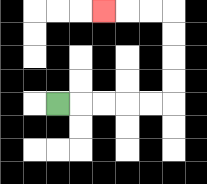{'start': '[2, 4]', 'end': '[4, 0]', 'path_directions': 'R,R,R,R,R,U,U,U,U,L,L,L', 'path_coordinates': '[[2, 4], [3, 4], [4, 4], [5, 4], [6, 4], [7, 4], [7, 3], [7, 2], [7, 1], [7, 0], [6, 0], [5, 0], [4, 0]]'}